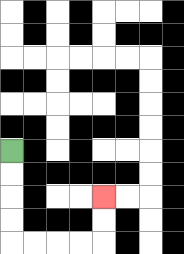{'start': '[0, 6]', 'end': '[4, 8]', 'path_directions': 'D,D,D,D,R,R,R,R,U,U', 'path_coordinates': '[[0, 6], [0, 7], [0, 8], [0, 9], [0, 10], [1, 10], [2, 10], [3, 10], [4, 10], [4, 9], [4, 8]]'}